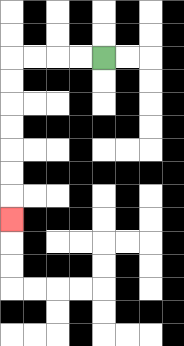{'start': '[4, 2]', 'end': '[0, 9]', 'path_directions': 'L,L,L,L,D,D,D,D,D,D,D', 'path_coordinates': '[[4, 2], [3, 2], [2, 2], [1, 2], [0, 2], [0, 3], [0, 4], [0, 5], [0, 6], [0, 7], [0, 8], [0, 9]]'}